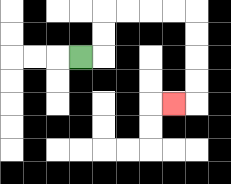{'start': '[3, 2]', 'end': '[7, 4]', 'path_directions': 'R,U,U,R,R,R,R,D,D,D,D,L', 'path_coordinates': '[[3, 2], [4, 2], [4, 1], [4, 0], [5, 0], [6, 0], [7, 0], [8, 0], [8, 1], [8, 2], [8, 3], [8, 4], [7, 4]]'}